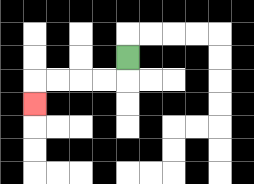{'start': '[5, 2]', 'end': '[1, 4]', 'path_directions': 'D,L,L,L,L,D', 'path_coordinates': '[[5, 2], [5, 3], [4, 3], [3, 3], [2, 3], [1, 3], [1, 4]]'}